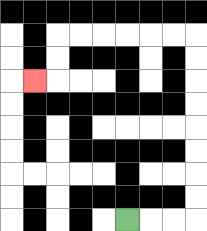{'start': '[5, 9]', 'end': '[1, 3]', 'path_directions': 'R,R,R,U,U,U,U,U,U,U,U,L,L,L,L,L,L,D,D,L', 'path_coordinates': '[[5, 9], [6, 9], [7, 9], [8, 9], [8, 8], [8, 7], [8, 6], [8, 5], [8, 4], [8, 3], [8, 2], [8, 1], [7, 1], [6, 1], [5, 1], [4, 1], [3, 1], [2, 1], [2, 2], [2, 3], [1, 3]]'}